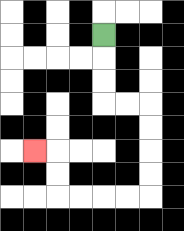{'start': '[4, 1]', 'end': '[1, 6]', 'path_directions': 'D,D,D,R,R,D,D,D,D,L,L,L,L,U,U,L', 'path_coordinates': '[[4, 1], [4, 2], [4, 3], [4, 4], [5, 4], [6, 4], [6, 5], [6, 6], [6, 7], [6, 8], [5, 8], [4, 8], [3, 8], [2, 8], [2, 7], [2, 6], [1, 6]]'}